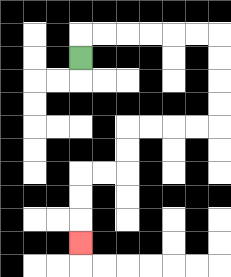{'start': '[3, 2]', 'end': '[3, 10]', 'path_directions': 'U,R,R,R,R,R,R,D,D,D,D,L,L,L,L,D,D,L,L,D,D,D', 'path_coordinates': '[[3, 2], [3, 1], [4, 1], [5, 1], [6, 1], [7, 1], [8, 1], [9, 1], [9, 2], [9, 3], [9, 4], [9, 5], [8, 5], [7, 5], [6, 5], [5, 5], [5, 6], [5, 7], [4, 7], [3, 7], [3, 8], [3, 9], [3, 10]]'}